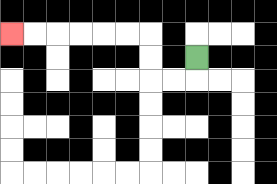{'start': '[8, 2]', 'end': '[0, 1]', 'path_directions': 'D,L,L,U,U,L,L,L,L,L,L', 'path_coordinates': '[[8, 2], [8, 3], [7, 3], [6, 3], [6, 2], [6, 1], [5, 1], [4, 1], [3, 1], [2, 1], [1, 1], [0, 1]]'}